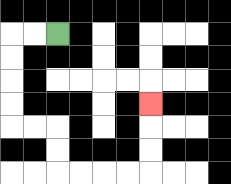{'start': '[2, 1]', 'end': '[6, 4]', 'path_directions': 'L,L,D,D,D,D,R,R,D,D,R,R,R,R,U,U,U', 'path_coordinates': '[[2, 1], [1, 1], [0, 1], [0, 2], [0, 3], [0, 4], [0, 5], [1, 5], [2, 5], [2, 6], [2, 7], [3, 7], [4, 7], [5, 7], [6, 7], [6, 6], [6, 5], [6, 4]]'}